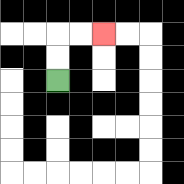{'start': '[2, 3]', 'end': '[4, 1]', 'path_directions': 'U,U,R,R', 'path_coordinates': '[[2, 3], [2, 2], [2, 1], [3, 1], [4, 1]]'}